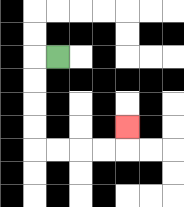{'start': '[2, 2]', 'end': '[5, 5]', 'path_directions': 'L,D,D,D,D,R,R,R,R,U', 'path_coordinates': '[[2, 2], [1, 2], [1, 3], [1, 4], [1, 5], [1, 6], [2, 6], [3, 6], [4, 6], [5, 6], [5, 5]]'}